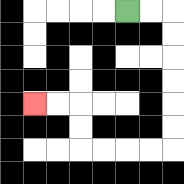{'start': '[5, 0]', 'end': '[1, 4]', 'path_directions': 'R,R,D,D,D,D,D,D,L,L,L,L,U,U,L,L', 'path_coordinates': '[[5, 0], [6, 0], [7, 0], [7, 1], [7, 2], [7, 3], [7, 4], [7, 5], [7, 6], [6, 6], [5, 6], [4, 6], [3, 6], [3, 5], [3, 4], [2, 4], [1, 4]]'}